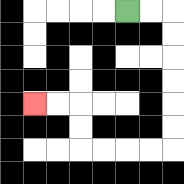{'start': '[5, 0]', 'end': '[1, 4]', 'path_directions': 'R,R,D,D,D,D,D,D,L,L,L,L,U,U,L,L', 'path_coordinates': '[[5, 0], [6, 0], [7, 0], [7, 1], [7, 2], [7, 3], [7, 4], [7, 5], [7, 6], [6, 6], [5, 6], [4, 6], [3, 6], [3, 5], [3, 4], [2, 4], [1, 4]]'}